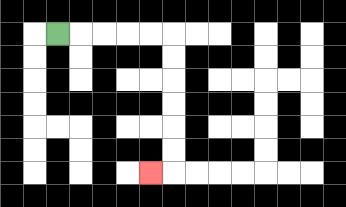{'start': '[2, 1]', 'end': '[6, 7]', 'path_directions': 'R,R,R,R,R,D,D,D,D,D,D,L', 'path_coordinates': '[[2, 1], [3, 1], [4, 1], [5, 1], [6, 1], [7, 1], [7, 2], [7, 3], [7, 4], [7, 5], [7, 6], [7, 7], [6, 7]]'}